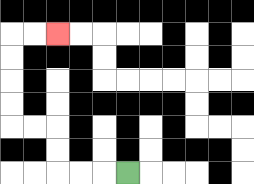{'start': '[5, 7]', 'end': '[2, 1]', 'path_directions': 'L,L,L,U,U,L,L,U,U,U,U,R,R', 'path_coordinates': '[[5, 7], [4, 7], [3, 7], [2, 7], [2, 6], [2, 5], [1, 5], [0, 5], [0, 4], [0, 3], [0, 2], [0, 1], [1, 1], [2, 1]]'}